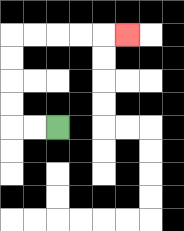{'start': '[2, 5]', 'end': '[5, 1]', 'path_directions': 'L,L,U,U,U,U,R,R,R,R,R', 'path_coordinates': '[[2, 5], [1, 5], [0, 5], [0, 4], [0, 3], [0, 2], [0, 1], [1, 1], [2, 1], [3, 1], [4, 1], [5, 1]]'}